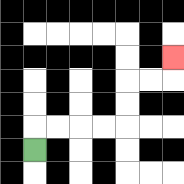{'start': '[1, 6]', 'end': '[7, 2]', 'path_directions': 'U,R,R,R,R,U,U,R,R,U', 'path_coordinates': '[[1, 6], [1, 5], [2, 5], [3, 5], [4, 5], [5, 5], [5, 4], [5, 3], [6, 3], [7, 3], [7, 2]]'}